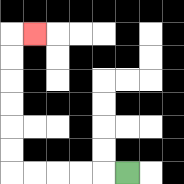{'start': '[5, 7]', 'end': '[1, 1]', 'path_directions': 'L,L,L,L,L,U,U,U,U,U,U,R', 'path_coordinates': '[[5, 7], [4, 7], [3, 7], [2, 7], [1, 7], [0, 7], [0, 6], [0, 5], [0, 4], [0, 3], [0, 2], [0, 1], [1, 1]]'}